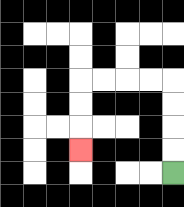{'start': '[7, 7]', 'end': '[3, 6]', 'path_directions': 'U,U,U,U,L,L,L,L,D,D,D', 'path_coordinates': '[[7, 7], [7, 6], [7, 5], [7, 4], [7, 3], [6, 3], [5, 3], [4, 3], [3, 3], [3, 4], [3, 5], [3, 6]]'}